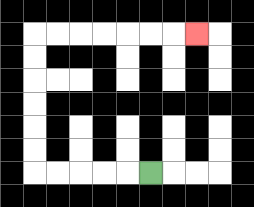{'start': '[6, 7]', 'end': '[8, 1]', 'path_directions': 'L,L,L,L,L,U,U,U,U,U,U,R,R,R,R,R,R,R', 'path_coordinates': '[[6, 7], [5, 7], [4, 7], [3, 7], [2, 7], [1, 7], [1, 6], [1, 5], [1, 4], [1, 3], [1, 2], [1, 1], [2, 1], [3, 1], [4, 1], [5, 1], [6, 1], [7, 1], [8, 1]]'}